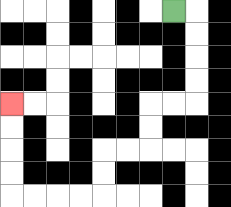{'start': '[7, 0]', 'end': '[0, 4]', 'path_directions': 'R,D,D,D,D,L,L,D,D,L,L,D,D,L,L,L,L,U,U,U,U', 'path_coordinates': '[[7, 0], [8, 0], [8, 1], [8, 2], [8, 3], [8, 4], [7, 4], [6, 4], [6, 5], [6, 6], [5, 6], [4, 6], [4, 7], [4, 8], [3, 8], [2, 8], [1, 8], [0, 8], [0, 7], [0, 6], [0, 5], [0, 4]]'}